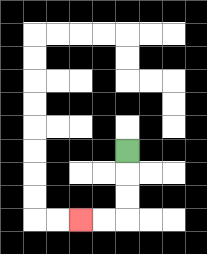{'start': '[5, 6]', 'end': '[3, 9]', 'path_directions': 'D,D,D,L,L', 'path_coordinates': '[[5, 6], [5, 7], [5, 8], [5, 9], [4, 9], [3, 9]]'}